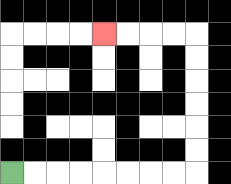{'start': '[0, 7]', 'end': '[4, 1]', 'path_directions': 'R,R,R,R,R,R,R,R,U,U,U,U,U,U,L,L,L,L', 'path_coordinates': '[[0, 7], [1, 7], [2, 7], [3, 7], [4, 7], [5, 7], [6, 7], [7, 7], [8, 7], [8, 6], [8, 5], [8, 4], [8, 3], [8, 2], [8, 1], [7, 1], [6, 1], [5, 1], [4, 1]]'}